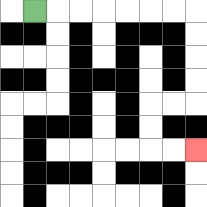{'start': '[1, 0]', 'end': '[8, 6]', 'path_directions': 'R,R,R,R,R,R,R,D,D,D,D,L,L,D,D,R,R', 'path_coordinates': '[[1, 0], [2, 0], [3, 0], [4, 0], [5, 0], [6, 0], [7, 0], [8, 0], [8, 1], [8, 2], [8, 3], [8, 4], [7, 4], [6, 4], [6, 5], [6, 6], [7, 6], [8, 6]]'}